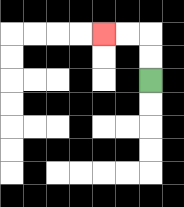{'start': '[6, 3]', 'end': '[4, 1]', 'path_directions': 'U,U,L,L', 'path_coordinates': '[[6, 3], [6, 2], [6, 1], [5, 1], [4, 1]]'}